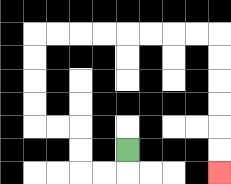{'start': '[5, 6]', 'end': '[9, 7]', 'path_directions': 'D,L,L,U,U,L,L,U,U,U,U,R,R,R,R,R,R,R,R,D,D,D,D,D,D', 'path_coordinates': '[[5, 6], [5, 7], [4, 7], [3, 7], [3, 6], [3, 5], [2, 5], [1, 5], [1, 4], [1, 3], [1, 2], [1, 1], [2, 1], [3, 1], [4, 1], [5, 1], [6, 1], [7, 1], [8, 1], [9, 1], [9, 2], [9, 3], [9, 4], [9, 5], [9, 6], [9, 7]]'}